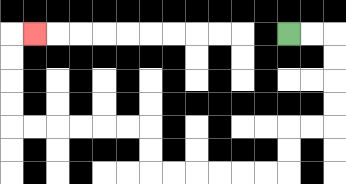{'start': '[12, 1]', 'end': '[1, 1]', 'path_directions': 'R,R,D,D,D,D,L,L,D,D,L,L,L,L,L,L,U,U,L,L,L,L,L,L,U,U,U,U,R', 'path_coordinates': '[[12, 1], [13, 1], [14, 1], [14, 2], [14, 3], [14, 4], [14, 5], [13, 5], [12, 5], [12, 6], [12, 7], [11, 7], [10, 7], [9, 7], [8, 7], [7, 7], [6, 7], [6, 6], [6, 5], [5, 5], [4, 5], [3, 5], [2, 5], [1, 5], [0, 5], [0, 4], [0, 3], [0, 2], [0, 1], [1, 1]]'}